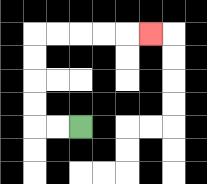{'start': '[3, 5]', 'end': '[6, 1]', 'path_directions': 'L,L,U,U,U,U,R,R,R,R,R', 'path_coordinates': '[[3, 5], [2, 5], [1, 5], [1, 4], [1, 3], [1, 2], [1, 1], [2, 1], [3, 1], [4, 1], [5, 1], [6, 1]]'}